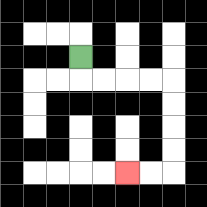{'start': '[3, 2]', 'end': '[5, 7]', 'path_directions': 'D,R,R,R,R,D,D,D,D,L,L', 'path_coordinates': '[[3, 2], [3, 3], [4, 3], [5, 3], [6, 3], [7, 3], [7, 4], [7, 5], [7, 6], [7, 7], [6, 7], [5, 7]]'}